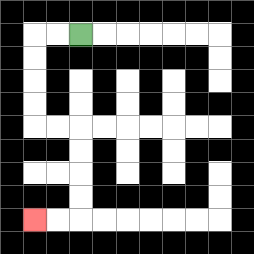{'start': '[3, 1]', 'end': '[1, 9]', 'path_directions': 'L,L,D,D,D,D,R,R,D,D,D,D,L,L', 'path_coordinates': '[[3, 1], [2, 1], [1, 1], [1, 2], [1, 3], [1, 4], [1, 5], [2, 5], [3, 5], [3, 6], [3, 7], [3, 8], [3, 9], [2, 9], [1, 9]]'}